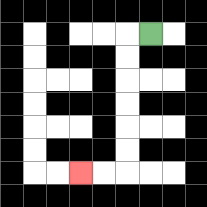{'start': '[6, 1]', 'end': '[3, 7]', 'path_directions': 'L,D,D,D,D,D,D,L,L', 'path_coordinates': '[[6, 1], [5, 1], [5, 2], [5, 3], [5, 4], [5, 5], [5, 6], [5, 7], [4, 7], [3, 7]]'}